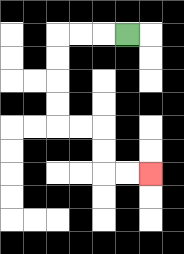{'start': '[5, 1]', 'end': '[6, 7]', 'path_directions': 'L,L,L,D,D,D,D,R,R,D,D,R,R', 'path_coordinates': '[[5, 1], [4, 1], [3, 1], [2, 1], [2, 2], [2, 3], [2, 4], [2, 5], [3, 5], [4, 5], [4, 6], [4, 7], [5, 7], [6, 7]]'}